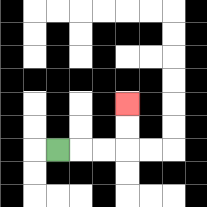{'start': '[2, 6]', 'end': '[5, 4]', 'path_directions': 'R,R,R,U,U', 'path_coordinates': '[[2, 6], [3, 6], [4, 6], [5, 6], [5, 5], [5, 4]]'}